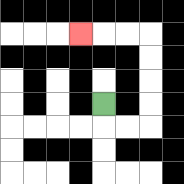{'start': '[4, 4]', 'end': '[3, 1]', 'path_directions': 'D,R,R,U,U,U,U,L,L,L', 'path_coordinates': '[[4, 4], [4, 5], [5, 5], [6, 5], [6, 4], [6, 3], [6, 2], [6, 1], [5, 1], [4, 1], [3, 1]]'}